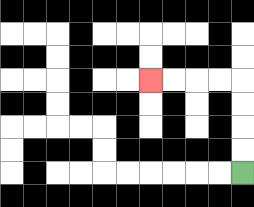{'start': '[10, 7]', 'end': '[6, 3]', 'path_directions': 'U,U,U,U,L,L,L,L', 'path_coordinates': '[[10, 7], [10, 6], [10, 5], [10, 4], [10, 3], [9, 3], [8, 3], [7, 3], [6, 3]]'}